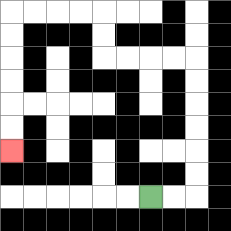{'start': '[6, 8]', 'end': '[0, 6]', 'path_directions': 'R,R,U,U,U,U,U,U,L,L,L,L,U,U,L,L,L,L,D,D,D,D,D,D', 'path_coordinates': '[[6, 8], [7, 8], [8, 8], [8, 7], [8, 6], [8, 5], [8, 4], [8, 3], [8, 2], [7, 2], [6, 2], [5, 2], [4, 2], [4, 1], [4, 0], [3, 0], [2, 0], [1, 0], [0, 0], [0, 1], [0, 2], [0, 3], [0, 4], [0, 5], [0, 6]]'}